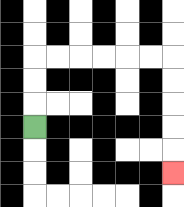{'start': '[1, 5]', 'end': '[7, 7]', 'path_directions': 'U,U,U,R,R,R,R,R,R,D,D,D,D,D', 'path_coordinates': '[[1, 5], [1, 4], [1, 3], [1, 2], [2, 2], [3, 2], [4, 2], [5, 2], [6, 2], [7, 2], [7, 3], [7, 4], [7, 5], [7, 6], [7, 7]]'}